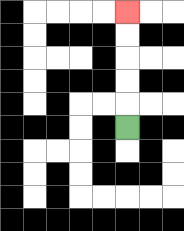{'start': '[5, 5]', 'end': '[5, 0]', 'path_directions': 'U,U,U,U,U', 'path_coordinates': '[[5, 5], [5, 4], [5, 3], [5, 2], [5, 1], [5, 0]]'}